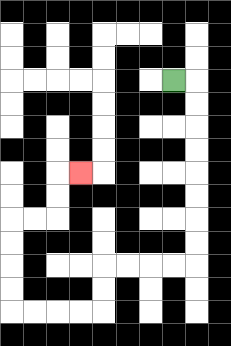{'start': '[7, 3]', 'end': '[3, 7]', 'path_directions': 'R,D,D,D,D,D,D,D,D,L,L,L,L,D,D,L,L,L,L,U,U,U,U,R,R,U,U,R', 'path_coordinates': '[[7, 3], [8, 3], [8, 4], [8, 5], [8, 6], [8, 7], [8, 8], [8, 9], [8, 10], [8, 11], [7, 11], [6, 11], [5, 11], [4, 11], [4, 12], [4, 13], [3, 13], [2, 13], [1, 13], [0, 13], [0, 12], [0, 11], [0, 10], [0, 9], [1, 9], [2, 9], [2, 8], [2, 7], [3, 7]]'}